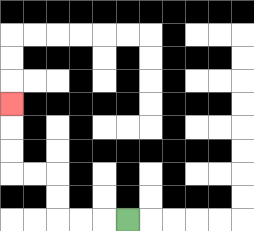{'start': '[5, 9]', 'end': '[0, 4]', 'path_directions': 'L,L,L,U,U,L,L,U,U,U', 'path_coordinates': '[[5, 9], [4, 9], [3, 9], [2, 9], [2, 8], [2, 7], [1, 7], [0, 7], [0, 6], [0, 5], [0, 4]]'}